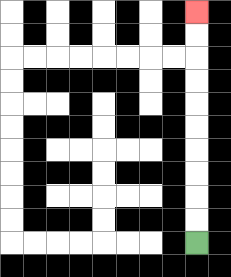{'start': '[8, 10]', 'end': '[8, 0]', 'path_directions': 'U,U,U,U,U,U,U,U,U,U', 'path_coordinates': '[[8, 10], [8, 9], [8, 8], [8, 7], [8, 6], [8, 5], [8, 4], [8, 3], [8, 2], [8, 1], [8, 0]]'}